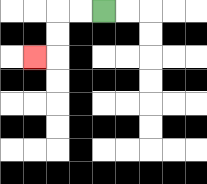{'start': '[4, 0]', 'end': '[1, 2]', 'path_directions': 'L,L,D,D,L', 'path_coordinates': '[[4, 0], [3, 0], [2, 0], [2, 1], [2, 2], [1, 2]]'}